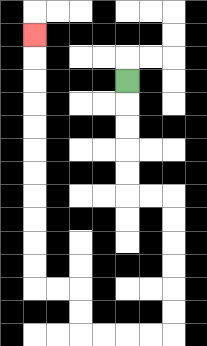{'start': '[5, 3]', 'end': '[1, 1]', 'path_directions': 'D,D,D,D,D,R,R,D,D,D,D,D,D,L,L,L,L,U,U,L,L,U,U,U,U,U,U,U,U,U,U,U', 'path_coordinates': '[[5, 3], [5, 4], [5, 5], [5, 6], [5, 7], [5, 8], [6, 8], [7, 8], [7, 9], [7, 10], [7, 11], [7, 12], [7, 13], [7, 14], [6, 14], [5, 14], [4, 14], [3, 14], [3, 13], [3, 12], [2, 12], [1, 12], [1, 11], [1, 10], [1, 9], [1, 8], [1, 7], [1, 6], [1, 5], [1, 4], [1, 3], [1, 2], [1, 1]]'}